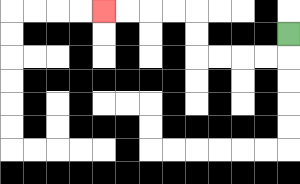{'start': '[12, 1]', 'end': '[4, 0]', 'path_directions': 'D,L,L,L,L,U,U,L,L,L,L', 'path_coordinates': '[[12, 1], [12, 2], [11, 2], [10, 2], [9, 2], [8, 2], [8, 1], [8, 0], [7, 0], [6, 0], [5, 0], [4, 0]]'}